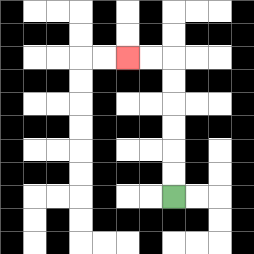{'start': '[7, 8]', 'end': '[5, 2]', 'path_directions': 'U,U,U,U,U,U,L,L', 'path_coordinates': '[[7, 8], [7, 7], [7, 6], [7, 5], [7, 4], [7, 3], [7, 2], [6, 2], [5, 2]]'}